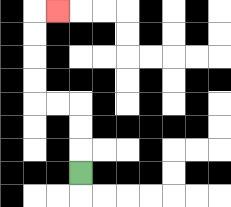{'start': '[3, 7]', 'end': '[2, 0]', 'path_directions': 'U,U,U,L,L,U,U,U,U,R', 'path_coordinates': '[[3, 7], [3, 6], [3, 5], [3, 4], [2, 4], [1, 4], [1, 3], [1, 2], [1, 1], [1, 0], [2, 0]]'}